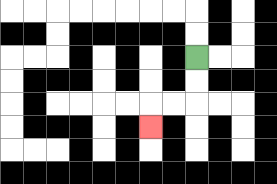{'start': '[8, 2]', 'end': '[6, 5]', 'path_directions': 'D,D,L,L,D', 'path_coordinates': '[[8, 2], [8, 3], [8, 4], [7, 4], [6, 4], [6, 5]]'}